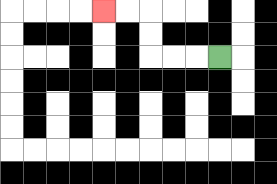{'start': '[9, 2]', 'end': '[4, 0]', 'path_directions': 'L,L,L,U,U,L,L', 'path_coordinates': '[[9, 2], [8, 2], [7, 2], [6, 2], [6, 1], [6, 0], [5, 0], [4, 0]]'}